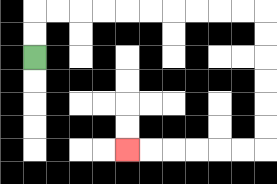{'start': '[1, 2]', 'end': '[5, 6]', 'path_directions': 'U,U,R,R,R,R,R,R,R,R,R,R,D,D,D,D,D,D,L,L,L,L,L,L', 'path_coordinates': '[[1, 2], [1, 1], [1, 0], [2, 0], [3, 0], [4, 0], [5, 0], [6, 0], [7, 0], [8, 0], [9, 0], [10, 0], [11, 0], [11, 1], [11, 2], [11, 3], [11, 4], [11, 5], [11, 6], [10, 6], [9, 6], [8, 6], [7, 6], [6, 6], [5, 6]]'}